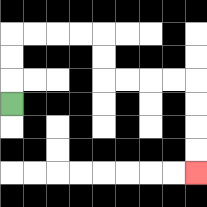{'start': '[0, 4]', 'end': '[8, 7]', 'path_directions': 'U,U,U,R,R,R,R,D,D,R,R,R,R,D,D,D,D', 'path_coordinates': '[[0, 4], [0, 3], [0, 2], [0, 1], [1, 1], [2, 1], [3, 1], [4, 1], [4, 2], [4, 3], [5, 3], [6, 3], [7, 3], [8, 3], [8, 4], [8, 5], [8, 6], [8, 7]]'}